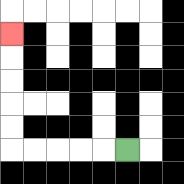{'start': '[5, 6]', 'end': '[0, 1]', 'path_directions': 'L,L,L,L,L,U,U,U,U,U', 'path_coordinates': '[[5, 6], [4, 6], [3, 6], [2, 6], [1, 6], [0, 6], [0, 5], [0, 4], [0, 3], [0, 2], [0, 1]]'}